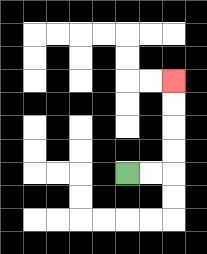{'start': '[5, 7]', 'end': '[7, 3]', 'path_directions': 'R,R,U,U,U,U', 'path_coordinates': '[[5, 7], [6, 7], [7, 7], [7, 6], [7, 5], [7, 4], [7, 3]]'}